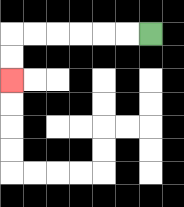{'start': '[6, 1]', 'end': '[0, 3]', 'path_directions': 'L,L,L,L,L,L,D,D', 'path_coordinates': '[[6, 1], [5, 1], [4, 1], [3, 1], [2, 1], [1, 1], [0, 1], [0, 2], [0, 3]]'}